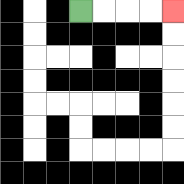{'start': '[3, 0]', 'end': '[7, 0]', 'path_directions': 'R,R,R,R', 'path_coordinates': '[[3, 0], [4, 0], [5, 0], [6, 0], [7, 0]]'}